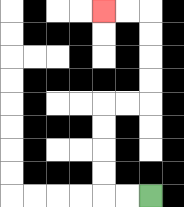{'start': '[6, 8]', 'end': '[4, 0]', 'path_directions': 'L,L,U,U,U,U,R,R,U,U,U,U,L,L', 'path_coordinates': '[[6, 8], [5, 8], [4, 8], [4, 7], [4, 6], [4, 5], [4, 4], [5, 4], [6, 4], [6, 3], [6, 2], [6, 1], [6, 0], [5, 0], [4, 0]]'}